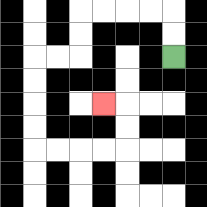{'start': '[7, 2]', 'end': '[4, 4]', 'path_directions': 'U,U,L,L,L,L,D,D,L,L,D,D,D,D,R,R,R,R,U,U,L', 'path_coordinates': '[[7, 2], [7, 1], [7, 0], [6, 0], [5, 0], [4, 0], [3, 0], [3, 1], [3, 2], [2, 2], [1, 2], [1, 3], [1, 4], [1, 5], [1, 6], [2, 6], [3, 6], [4, 6], [5, 6], [5, 5], [5, 4], [4, 4]]'}